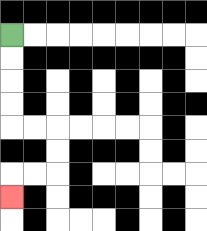{'start': '[0, 1]', 'end': '[0, 8]', 'path_directions': 'D,D,D,D,R,R,D,D,L,L,D', 'path_coordinates': '[[0, 1], [0, 2], [0, 3], [0, 4], [0, 5], [1, 5], [2, 5], [2, 6], [2, 7], [1, 7], [0, 7], [0, 8]]'}